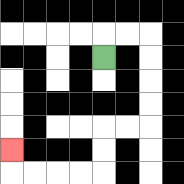{'start': '[4, 2]', 'end': '[0, 6]', 'path_directions': 'U,R,R,D,D,D,D,L,L,D,D,L,L,L,L,U', 'path_coordinates': '[[4, 2], [4, 1], [5, 1], [6, 1], [6, 2], [6, 3], [6, 4], [6, 5], [5, 5], [4, 5], [4, 6], [4, 7], [3, 7], [2, 7], [1, 7], [0, 7], [0, 6]]'}